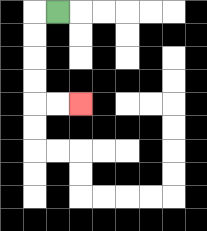{'start': '[2, 0]', 'end': '[3, 4]', 'path_directions': 'L,D,D,D,D,R,R', 'path_coordinates': '[[2, 0], [1, 0], [1, 1], [1, 2], [1, 3], [1, 4], [2, 4], [3, 4]]'}